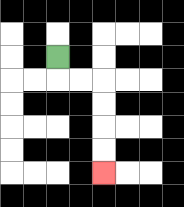{'start': '[2, 2]', 'end': '[4, 7]', 'path_directions': 'D,R,R,D,D,D,D', 'path_coordinates': '[[2, 2], [2, 3], [3, 3], [4, 3], [4, 4], [4, 5], [4, 6], [4, 7]]'}